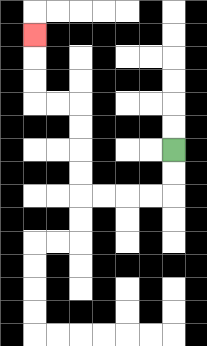{'start': '[7, 6]', 'end': '[1, 1]', 'path_directions': 'D,D,L,L,L,L,U,U,U,U,L,L,U,U,U', 'path_coordinates': '[[7, 6], [7, 7], [7, 8], [6, 8], [5, 8], [4, 8], [3, 8], [3, 7], [3, 6], [3, 5], [3, 4], [2, 4], [1, 4], [1, 3], [1, 2], [1, 1]]'}